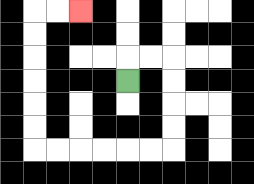{'start': '[5, 3]', 'end': '[3, 0]', 'path_directions': 'U,R,R,D,D,D,D,L,L,L,L,L,L,U,U,U,U,U,U,R,R', 'path_coordinates': '[[5, 3], [5, 2], [6, 2], [7, 2], [7, 3], [7, 4], [7, 5], [7, 6], [6, 6], [5, 6], [4, 6], [3, 6], [2, 6], [1, 6], [1, 5], [1, 4], [1, 3], [1, 2], [1, 1], [1, 0], [2, 0], [3, 0]]'}